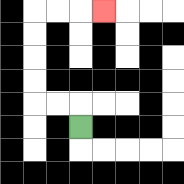{'start': '[3, 5]', 'end': '[4, 0]', 'path_directions': 'U,L,L,U,U,U,U,R,R,R', 'path_coordinates': '[[3, 5], [3, 4], [2, 4], [1, 4], [1, 3], [1, 2], [1, 1], [1, 0], [2, 0], [3, 0], [4, 0]]'}